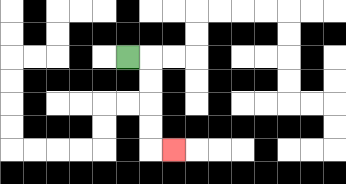{'start': '[5, 2]', 'end': '[7, 6]', 'path_directions': 'R,D,D,D,D,R', 'path_coordinates': '[[5, 2], [6, 2], [6, 3], [6, 4], [6, 5], [6, 6], [7, 6]]'}